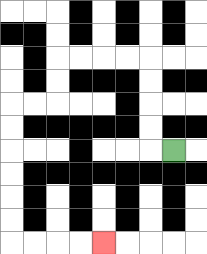{'start': '[7, 6]', 'end': '[4, 10]', 'path_directions': 'L,U,U,U,U,L,L,L,L,D,D,L,L,D,D,D,D,D,D,R,R,R,R', 'path_coordinates': '[[7, 6], [6, 6], [6, 5], [6, 4], [6, 3], [6, 2], [5, 2], [4, 2], [3, 2], [2, 2], [2, 3], [2, 4], [1, 4], [0, 4], [0, 5], [0, 6], [0, 7], [0, 8], [0, 9], [0, 10], [1, 10], [2, 10], [3, 10], [4, 10]]'}